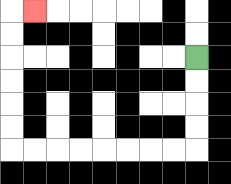{'start': '[8, 2]', 'end': '[1, 0]', 'path_directions': 'D,D,D,D,L,L,L,L,L,L,L,L,U,U,U,U,U,U,R', 'path_coordinates': '[[8, 2], [8, 3], [8, 4], [8, 5], [8, 6], [7, 6], [6, 6], [5, 6], [4, 6], [3, 6], [2, 6], [1, 6], [0, 6], [0, 5], [0, 4], [0, 3], [0, 2], [0, 1], [0, 0], [1, 0]]'}